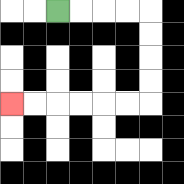{'start': '[2, 0]', 'end': '[0, 4]', 'path_directions': 'R,R,R,R,D,D,D,D,L,L,L,L,L,L', 'path_coordinates': '[[2, 0], [3, 0], [4, 0], [5, 0], [6, 0], [6, 1], [6, 2], [6, 3], [6, 4], [5, 4], [4, 4], [3, 4], [2, 4], [1, 4], [0, 4]]'}